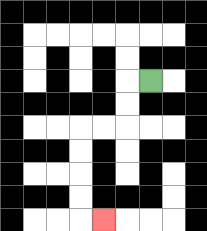{'start': '[6, 3]', 'end': '[4, 9]', 'path_directions': 'L,D,D,L,L,D,D,D,D,R', 'path_coordinates': '[[6, 3], [5, 3], [5, 4], [5, 5], [4, 5], [3, 5], [3, 6], [3, 7], [3, 8], [3, 9], [4, 9]]'}